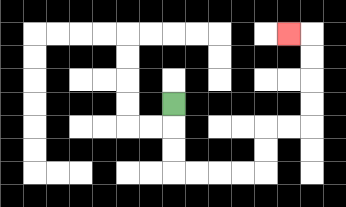{'start': '[7, 4]', 'end': '[12, 1]', 'path_directions': 'D,D,D,R,R,R,R,U,U,R,R,U,U,U,U,L', 'path_coordinates': '[[7, 4], [7, 5], [7, 6], [7, 7], [8, 7], [9, 7], [10, 7], [11, 7], [11, 6], [11, 5], [12, 5], [13, 5], [13, 4], [13, 3], [13, 2], [13, 1], [12, 1]]'}